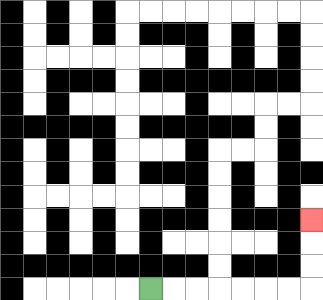{'start': '[6, 12]', 'end': '[13, 9]', 'path_directions': 'R,R,R,R,R,R,R,U,U,U', 'path_coordinates': '[[6, 12], [7, 12], [8, 12], [9, 12], [10, 12], [11, 12], [12, 12], [13, 12], [13, 11], [13, 10], [13, 9]]'}